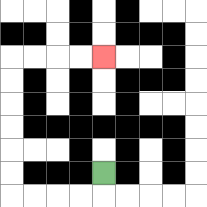{'start': '[4, 7]', 'end': '[4, 2]', 'path_directions': 'D,L,L,L,L,U,U,U,U,U,U,R,R,R,R', 'path_coordinates': '[[4, 7], [4, 8], [3, 8], [2, 8], [1, 8], [0, 8], [0, 7], [0, 6], [0, 5], [0, 4], [0, 3], [0, 2], [1, 2], [2, 2], [3, 2], [4, 2]]'}